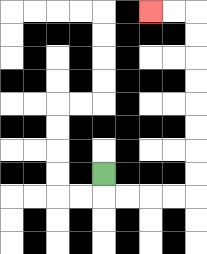{'start': '[4, 7]', 'end': '[6, 0]', 'path_directions': 'D,R,R,R,R,U,U,U,U,U,U,U,U,L,L', 'path_coordinates': '[[4, 7], [4, 8], [5, 8], [6, 8], [7, 8], [8, 8], [8, 7], [8, 6], [8, 5], [8, 4], [8, 3], [8, 2], [8, 1], [8, 0], [7, 0], [6, 0]]'}